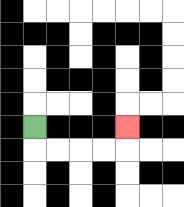{'start': '[1, 5]', 'end': '[5, 5]', 'path_directions': 'D,R,R,R,R,U', 'path_coordinates': '[[1, 5], [1, 6], [2, 6], [3, 6], [4, 6], [5, 6], [5, 5]]'}